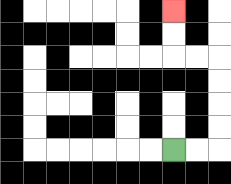{'start': '[7, 6]', 'end': '[7, 0]', 'path_directions': 'R,R,U,U,U,U,L,L,U,U', 'path_coordinates': '[[7, 6], [8, 6], [9, 6], [9, 5], [9, 4], [9, 3], [9, 2], [8, 2], [7, 2], [7, 1], [7, 0]]'}